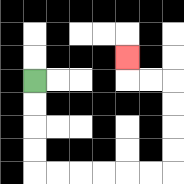{'start': '[1, 3]', 'end': '[5, 2]', 'path_directions': 'D,D,D,D,R,R,R,R,R,R,U,U,U,U,L,L,U', 'path_coordinates': '[[1, 3], [1, 4], [1, 5], [1, 6], [1, 7], [2, 7], [3, 7], [4, 7], [5, 7], [6, 7], [7, 7], [7, 6], [7, 5], [7, 4], [7, 3], [6, 3], [5, 3], [5, 2]]'}